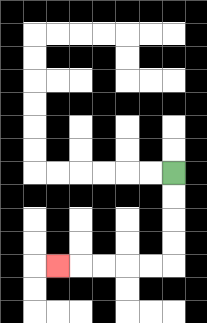{'start': '[7, 7]', 'end': '[2, 11]', 'path_directions': 'D,D,D,D,L,L,L,L,L', 'path_coordinates': '[[7, 7], [7, 8], [7, 9], [7, 10], [7, 11], [6, 11], [5, 11], [4, 11], [3, 11], [2, 11]]'}